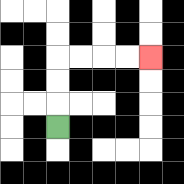{'start': '[2, 5]', 'end': '[6, 2]', 'path_directions': 'U,U,U,R,R,R,R', 'path_coordinates': '[[2, 5], [2, 4], [2, 3], [2, 2], [3, 2], [4, 2], [5, 2], [6, 2]]'}